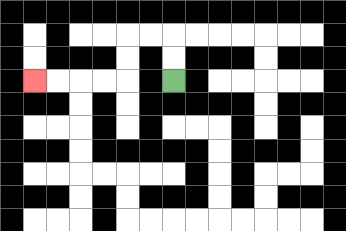{'start': '[7, 3]', 'end': '[1, 3]', 'path_directions': 'U,U,L,L,D,D,L,L,L,L', 'path_coordinates': '[[7, 3], [7, 2], [7, 1], [6, 1], [5, 1], [5, 2], [5, 3], [4, 3], [3, 3], [2, 3], [1, 3]]'}